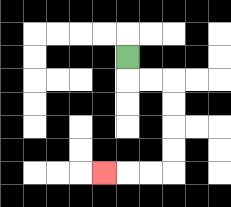{'start': '[5, 2]', 'end': '[4, 7]', 'path_directions': 'D,R,R,D,D,D,D,L,L,L', 'path_coordinates': '[[5, 2], [5, 3], [6, 3], [7, 3], [7, 4], [7, 5], [7, 6], [7, 7], [6, 7], [5, 7], [4, 7]]'}